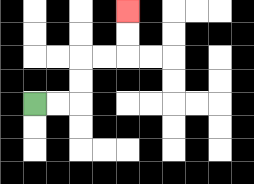{'start': '[1, 4]', 'end': '[5, 0]', 'path_directions': 'R,R,U,U,R,R,U,U', 'path_coordinates': '[[1, 4], [2, 4], [3, 4], [3, 3], [3, 2], [4, 2], [5, 2], [5, 1], [5, 0]]'}